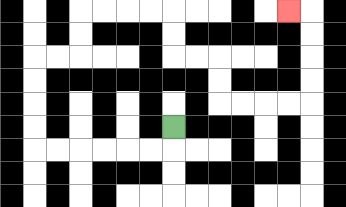{'start': '[7, 5]', 'end': '[12, 0]', 'path_directions': 'D,L,L,L,L,L,L,U,U,U,U,R,R,U,U,R,R,R,R,D,D,R,R,D,D,R,R,R,R,U,U,U,U,L', 'path_coordinates': '[[7, 5], [7, 6], [6, 6], [5, 6], [4, 6], [3, 6], [2, 6], [1, 6], [1, 5], [1, 4], [1, 3], [1, 2], [2, 2], [3, 2], [3, 1], [3, 0], [4, 0], [5, 0], [6, 0], [7, 0], [7, 1], [7, 2], [8, 2], [9, 2], [9, 3], [9, 4], [10, 4], [11, 4], [12, 4], [13, 4], [13, 3], [13, 2], [13, 1], [13, 0], [12, 0]]'}